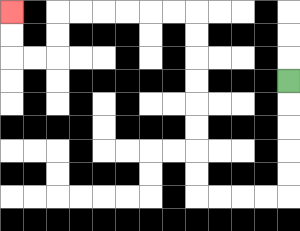{'start': '[12, 3]', 'end': '[0, 0]', 'path_directions': 'D,D,D,D,D,L,L,L,L,U,U,U,U,U,U,U,U,L,L,L,L,L,L,D,D,L,L,U,U', 'path_coordinates': '[[12, 3], [12, 4], [12, 5], [12, 6], [12, 7], [12, 8], [11, 8], [10, 8], [9, 8], [8, 8], [8, 7], [8, 6], [8, 5], [8, 4], [8, 3], [8, 2], [8, 1], [8, 0], [7, 0], [6, 0], [5, 0], [4, 0], [3, 0], [2, 0], [2, 1], [2, 2], [1, 2], [0, 2], [0, 1], [0, 0]]'}